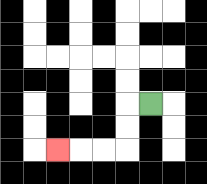{'start': '[6, 4]', 'end': '[2, 6]', 'path_directions': 'L,D,D,L,L,L', 'path_coordinates': '[[6, 4], [5, 4], [5, 5], [5, 6], [4, 6], [3, 6], [2, 6]]'}